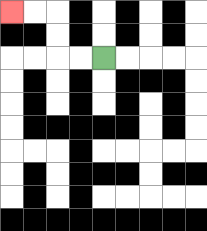{'start': '[4, 2]', 'end': '[0, 0]', 'path_directions': 'L,L,U,U,L,L', 'path_coordinates': '[[4, 2], [3, 2], [2, 2], [2, 1], [2, 0], [1, 0], [0, 0]]'}